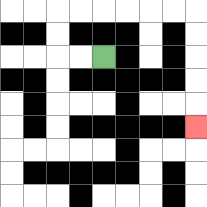{'start': '[4, 2]', 'end': '[8, 5]', 'path_directions': 'L,L,U,U,R,R,R,R,R,R,D,D,D,D,D', 'path_coordinates': '[[4, 2], [3, 2], [2, 2], [2, 1], [2, 0], [3, 0], [4, 0], [5, 0], [6, 0], [7, 0], [8, 0], [8, 1], [8, 2], [8, 3], [8, 4], [8, 5]]'}